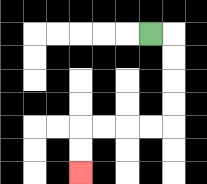{'start': '[6, 1]', 'end': '[3, 7]', 'path_directions': 'R,D,D,D,D,L,L,L,L,D,D', 'path_coordinates': '[[6, 1], [7, 1], [7, 2], [7, 3], [7, 4], [7, 5], [6, 5], [5, 5], [4, 5], [3, 5], [3, 6], [3, 7]]'}